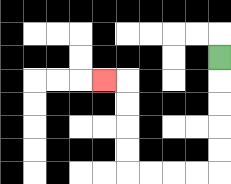{'start': '[9, 2]', 'end': '[4, 3]', 'path_directions': 'D,D,D,D,D,L,L,L,L,U,U,U,U,L', 'path_coordinates': '[[9, 2], [9, 3], [9, 4], [9, 5], [9, 6], [9, 7], [8, 7], [7, 7], [6, 7], [5, 7], [5, 6], [5, 5], [5, 4], [5, 3], [4, 3]]'}